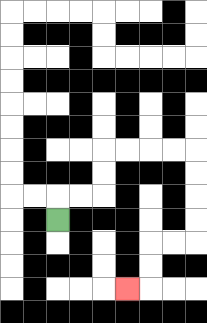{'start': '[2, 9]', 'end': '[5, 12]', 'path_directions': 'U,R,R,U,U,R,R,R,R,D,D,D,D,L,L,D,D,L', 'path_coordinates': '[[2, 9], [2, 8], [3, 8], [4, 8], [4, 7], [4, 6], [5, 6], [6, 6], [7, 6], [8, 6], [8, 7], [8, 8], [8, 9], [8, 10], [7, 10], [6, 10], [6, 11], [6, 12], [5, 12]]'}